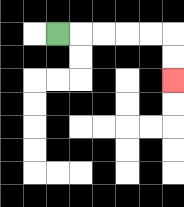{'start': '[2, 1]', 'end': '[7, 3]', 'path_directions': 'R,R,R,R,R,D,D', 'path_coordinates': '[[2, 1], [3, 1], [4, 1], [5, 1], [6, 1], [7, 1], [7, 2], [7, 3]]'}